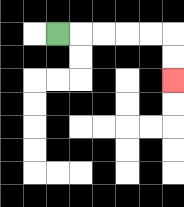{'start': '[2, 1]', 'end': '[7, 3]', 'path_directions': 'R,R,R,R,R,D,D', 'path_coordinates': '[[2, 1], [3, 1], [4, 1], [5, 1], [6, 1], [7, 1], [7, 2], [7, 3]]'}